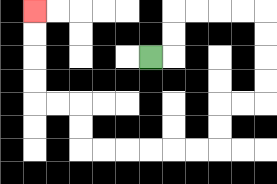{'start': '[6, 2]', 'end': '[1, 0]', 'path_directions': 'R,U,U,R,R,R,R,D,D,D,D,L,L,D,D,L,L,L,L,L,L,U,U,L,L,U,U,U,U', 'path_coordinates': '[[6, 2], [7, 2], [7, 1], [7, 0], [8, 0], [9, 0], [10, 0], [11, 0], [11, 1], [11, 2], [11, 3], [11, 4], [10, 4], [9, 4], [9, 5], [9, 6], [8, 6], [7, 6], [6, 6], [5, 6], [4, 6], [3, 6], [3, 5], [3, 4], [2, 4], [1, 4], [1, 3], [1, 2], [1, 1], [1, 0]]'}